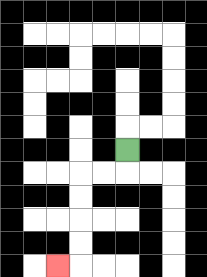{'start': '[5, 6]', 'end': '[2, 11]', 'path_directions': 'D,L,L,D,D,D,D,L', 'path_coordinates': '[[5, 6], [5, 7], [4, 7], [3, 7], [3, 8], [3, 9], [3, 10], [3, 11], [2, 11]]'}